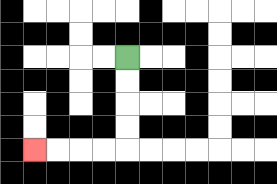{'start': '[5, 2]', 'end': '[1, 6]', 'path_directions': 'D,D,D,D,L,L,L,L', 'path_coordinates': '[[5, 2], [5, 3], [5, 4], [5, 5], [5, 6], [4, 6], [3, 6], [2, 6], [1, 6]]'}